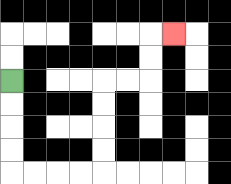{'start': '[0, 3]', 'end': '[7, 1]', 'path_directions': 'D,D,D,D,R,R,R,R,U,U,U,U,R,R,U,U,R', 'path_coordinates': '[[0, 3], [0, 4], [0, 5], [0, 6], [0, 7], [1, 7], [2, 7], [3, 7], [4, 7], [4, 6], [4, 5], [4, 4], [4, 3], [5, 3], [6, 3], [6, 2], [6, 1], [7, 1]]'}